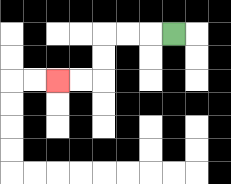{'start': '[7, 1]', 'end': '[2, 3]', 'path_directions': 'L,L,L,D,D,L,L', 'path_coordinates': '[[7, 1], [6, 1], [5, 1], [4, 1], [4, 2], [4, 3], [3, 3], [2, 3]]'}